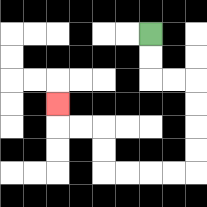{'start': '[6, 1]', 'end': '[2, 4]', 'path_directions': 'D,D,R,R,D,D,D,D,L,L,L,L,U,U,L,L,U', 'path_coordinates': '[[6, 1], [6, 2], [6, 3], [7, 3], [8, 3], [8, 4], [8, 5], [8, 6], [8, 7], [7, 7], [6, 7], [5, 7], [4, 7], [4, 6], [4, 5], [3, 5], [2, 5], [2, 4]]'}